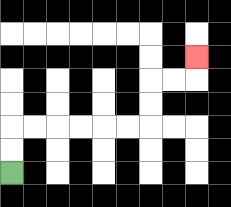{'start': '[0, 7]', 'end': '[8, 2]', 'path_directions': 'U,U,R,R,R,R,R,R,U,U,R,R,U', 'path_coordinates': '[[0, 7], [0, 6], [0, 5], [1, 5], [2, 5], [3, 5], [4, 5], [5, 5], [6, 5], [6, 4], [6, 3], [7, 3], [8, 3], [8, 2]]'}